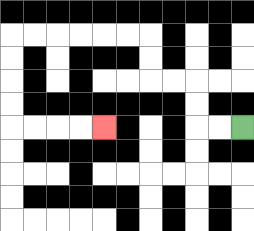{'start': '[10, 5]', 'end': '[4, 5]', 'path_directions': 'L,L,U,U,L,L,U,U,L,L,L,L,L,L,D,D,D,D,R,R,R,R', 'path_coordinates': '[[10, 5], [9, 5], [8, 5], [8, 4], [8, 3], [7, 3], [6, 3], [6, 2], [6, 1], [5, 1], [4, 1], [3, 1], [2, 1], [1, 1], [0, 1], [0, 2], [0, 3], [0, 4], [0, 5], [1, 5], [2, 5], [3, 5], [4, 5]]'}